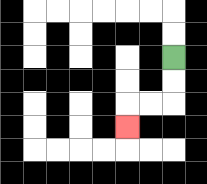{'start': '[7, 2]', 'end': '[5, 5]', 'path_directions': 'D,D,L,L,D', 'path_coordinates': '[[7, 2], [7, 3], [7, 4], [6, 4], [5, 4], [5, 5]]'}